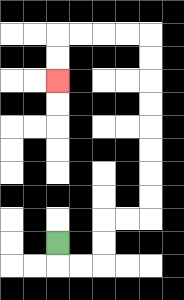{'start': '[2, 10]', 'end': '[2, 3]', 'path_directions': 'D,R,R,U,U,R,R,U,U,U,U,U,U,U,U,L,L,L,L,D,D', 'path_coordinates': '[[2, 10], [2, 11], [3, 11], [4, 11], [4, 10], [4, 9], [5, 9], [6, 9], [6, 8], [6, 7], [6, 6], [6, 5], [6, 4], [6, 3], [6, 2], [6, 1], [5, 1], [4, 1], [3, 1], [2, 1], [2, 2], [2, 3]]'}